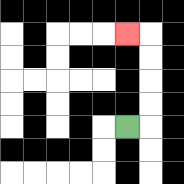{'start': '[5, 5]', 'end': '[5, 1]', 'path_directions': 'R,U,U,U,U,L', 'path_coordinates': '[[5, 5], [6, 5], [6, 4], [6, 3], [6, 2], [6, 1], [5, 1]]'}